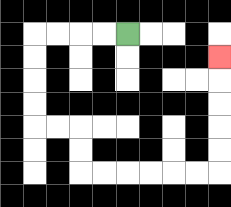{'start': '[5, 1]', 'end': '[9, 2]', 'path_directions': 'L,L,L,L,D,D,D,D,R,R,D,D,R,R,R,R,R,R,U,U,U,U,U', 'path_coordinates': '[[5, 1], [4, 1], [3, 1], [2, 1], [1, 1], [1, 2], [1, 3], [1, 4], [1, 5], [2, 5], [3, 5], [3, 6], [3, 7], [4, 7], [5, 7], [6, 7], [7, 7], [8, 7], [9, 7], [9, 6], [9, 5], [9, 4], [9, 3], [9, 2]]'}